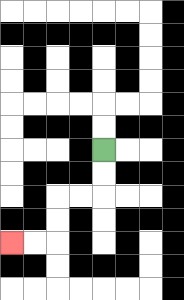{'start': '[4, 6]', 'end': '[0, 10]', 'path_directions': 'D,D,L,L,D,D,L,L', 'path_coordinates': '[[4, 6], [4, 7], [4, 8], [3, 8], [2, 8], [2, 9], [2, 10], [1, 10], [0, 10]]'}